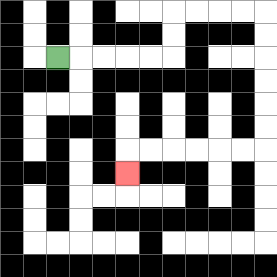{'start': '[2, 2]', 'end': '[5, 7]', 'path_directions': 'R,R,R,R,R,U,U,R,R,R,R,D,D,D,D,D,D,L,L,L,L,L,L,D', 'path_coordinates': '[[2, 2], [3, 2], [4, 2], [5, 2], [6, 2], [7, 2], [7, 1], [7, 0], [8, 0], [9, 0], [10, 0], [11, 0], [11, 1], [11, 2], [11, 3], [11, 4], [11, 5], [11, 6], [10, 6], [9, 6], [8, 6], [7, 6], [6, 6], [5, 6], [5, 7]]'}